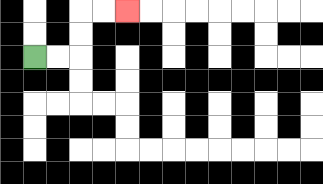{'start': '[1, 2]', 'end': '[5, 0]', 'path_directions': 'R,R,U,U,R,R', 'path_coordinates': '[[1, 2], [2, 2], [3, 2], [3, 1], [3, 0], [4, 0], [5, 0]]'}